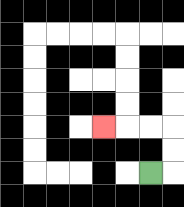{'start': '[6, 7]', 'end': '[4, 5]', 'path_directions': 'R,U,U,L,L,L', 'path_coordinates': '[[6, 7], [7, 7], [7, 6], [7, 5], [6, 5], [5, 5], [4, 5]]'}